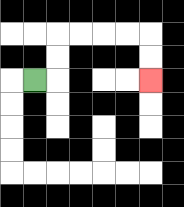{'start': '[1, 3]', 'end': '[6, 3]', 'path_directions': 'R,U,U,R,R,R,R,D,D', 'path_coordinates': '[[1, 3], [2, 3], [2, 2], [2, 1], [3, 1], [4, 1], [5, 1], [6, 1], [6, 2], [6, 3]]'}